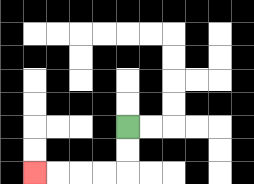{'start': '[5, 5]', 'end': '[1, 7]', 'path_directions': 'D,D,L,L,L,L', 'path_coordinates': '[[5, 5], [5, 6], [5, 7], [4, 7], [3, 7], [2, 7], [1, 7]]'}